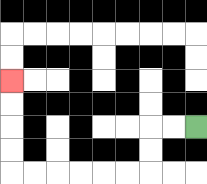{'start': '[8, 5]', 'end': '[0, 3]', 'path_directions': 'L,L,D,D,L,L,L,L,L,L,U,U,U,U', 'path_coordinates': '[[8, 5], [7, 5], [6, 5], [6, 6], [6, 7], [5, 7], [4, 7], [3, 7], [2, 7], [1, 7], [0, 7], [0, 6], [0, 5], [0, 4], [0, 3]]'}